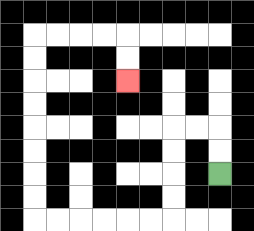{'start': '[9, 7]', 'end': '[5, 3]', 'path_directions': 'U,U,L,L,D,D,D,D,L,L,L,L,L,L,U,U,U,U,U,U,U,U,R,R,R,R,D,D', 'path_coordinates': '[[9, 7], [9, 6], [9, 5], [8, 5], [7, 5], [7, 6], [7, 7], [7, 8], [7, 9], [6, 9], [5, 9], [4, 9], [3, 9], [2, 9], [1, 9], [1, 8], [1, 7], [1, 6], [1, 5], [1, 4], [1, 3], [1, 2], [1, 1], [2, 1], [3, 1], [4, 1], [5, 1], [5, 2], [5, 3]]'}